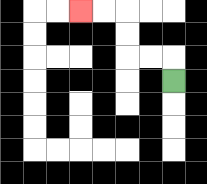{'start': '[7, 3]', 'end': '[3, 0]', 'path_directions': 'U,L,L,U,U,L,L', 'path_coordinates': '[[7, 3], [7, 2], [6, 2], [5, 2], [5, 1], [5, 0], [4, 0], [3, 0]]'}